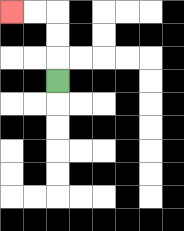{'start': '[2, 3]', 'end': '[0, 0]', 'path_directions': 'U,U,U,L,L', 'path_coordinates': '[[2, 3], [2, 2], [2, 1], [2, 0], [1, 0], [0, 0]]'}